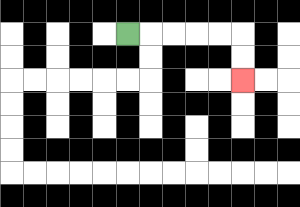{'start': '[5, 1]', 'end': '[10, 3]', 'path_directions': 'R,R,R,R,R,D,D', 'path_coordinates': '[[5, 1], [6, 1], [7, 1], [8, 1], [9, 1], [10, 1], [10, 2], [10, 3]]'}